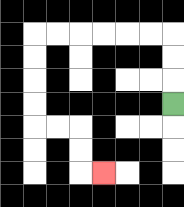{'start': '[7, 4]', 'end': '[4, 7]', 'path_directions': 'U,U,U,L,L,L,L,L,L,D,D,D,D,R,R,D,D,R', 'path_coordinates': '[[7, 4], [7, 3], [7, 2], [7, 1], [6, 1], [5, 1], [4, 1], [3, 1], [2, 1], [1, 1], [1, 2], [1, 3], [1, 4], [1, 5], [2, 5], [3, 5], [3, 6], [3, 7], [4, 7]]'}